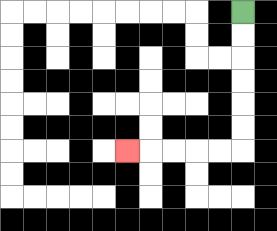{'start': '[10, 0]', 'end': '[5, 6]', 'path_directions': 'D,D,D,D,D,D,L,L,L,L,L', 'path_coordinates': '[[10, 0], [10, 1], [10, 2], [10, 3], [10, 4], [10, 5], [10, 6], [9, 6], [8, 6], [7, 6], [6, 6], [5, 6]]'}